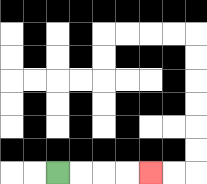{'start': '[2, 7]', 'end': '[6, 7]', 'path_directions': 'R,R,R,R', 'path_coordinates': '[[2, 7], [3, 7], [4, 7], [5, 7], [6, 7]]'}